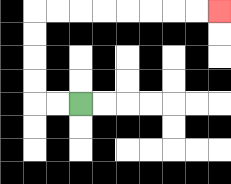{'start': '[3, 4]', 'end': '[9, 0]', 'path_directions': 'L,L,U,U,U,U,R,R,R,R,R,R,R,R', 'path_coordinates': '[[3, 4], [2, 4], [1, 4], [1, 3], [1, 2], [1, 1], [1, 0], [2, 0], [3, 0], [4, 0], [5, 0], [6, 0], [7, 0], [8, 0], [9, 0]]'}